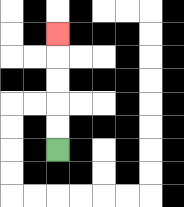{'start': '[2, 6]', 'end': '[2, 1]', 'path_directions': 'U,U,U,U,U', 'path_coordinates': '[[2, 6], [2, 5], [2, 4], [2, 3], [2, 2], [2, 1]]'}